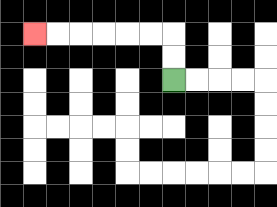{'start': '[7, 3]', 'end': '[1, 1]', 'path_directions': 'U,U,L,L,L,L,L,L', 'path_coordinates': '[[7, 3], [7, 2], [7, 1], [6, 1], [5, 1], [4, 1], [3, 1], [2, 1], [1, 1]]'}